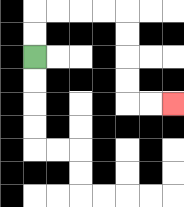{'start': '[1, 2]', 'end': '[7, 4]', 'path_directions': 'U,U,R,R,R,R,D,D,D,D,R,R', 'path_coordinates': '[[1, 2], [1, 1], [1, 0], [2, 0], [3, 0], [4, 0], [5, 0], [5, 1], [5, 2], [5, 3], [5, 4], [6, 4], [7, 4]]'}